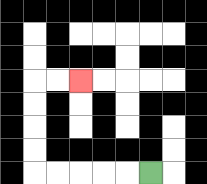{'start': '[6, 7]', 'end': '[3, 3]', 'path_directions': 'L,L,L,L,L,U,U,U,U,R,R', 'path_coordinates': '[[6, 7], [5, 7], [4, 7], [3, 7], [2, 7], [1, 7], [1, 6], [1, 5], [1, 4], [1, 3], [2, 3], [3, 3]]'}